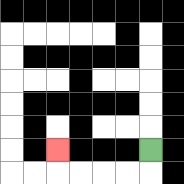{'start': '[6, 6]', 'end': '[2, 6]', 'path_directions': 'D,L,L,L,L,U', 'path_coordinates': '[[6, 6], [6, 7], [5, 7], [4, 7], [3, 7], [2, 7], [2, 6]]'}